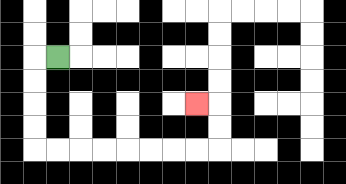{'start': '[2, 2]', 'end': '[8, 4]', 'path_directions': 'L,D,D,D,D,R,R,R,R,R,R,R,R,U,U,L', 'path_coordinates': '[[2, 2], [1, 2], [1, 3], [1, 4], [1, 5], [1, 6], [2, 6], [3, 6], [4, 6], [5, 6], [6, 6], [7, 6], [8, 6], [9, 6], [9, 5], [9, 4], [8, 4]]'}